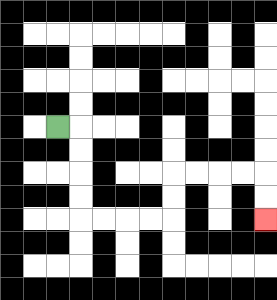{'start': '[2, 5]', 'end': '[11, 9]', 'path_directions': 'R,D,D,D,D,R,R,R,R,U,U,R,R,R,R,D,D', 'path_coordinates': '[[2, 5], [3, 5], [3, 6], [3, 7], [3, 8], [3, 9], [4, 9], [5, 9], [6, 9], [7, 9], [7, 8], [7, 7], [8, 7], [9, 7], [10, 7], [11, 7], [11, 8], [11, 9]]'}